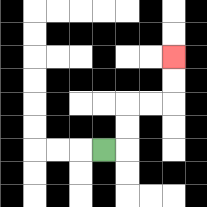{'start': '[4, 6]', 'end': '[7, 2]', 'path_directions': 'R,U,U,R,R,U,U', 'path_coordinates': '[[4, 6], [5, 6], [5, 5], [5, 4], [6, 4], [7, 4], [7, 3], [7, 2]]'}